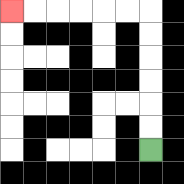{'start': '[6, 6]', 'end': '[0, 0]', 'path_directions': 'U,U,U,U,U,U,L,L,L,L,L,L', 'path_coordinates': '[[6, 6], [6, 5], [6, 4], [6, 3], [6, 2], [6, 1], [6, 0], [5, 0], [4, 0], [3, 0], [2, 0], [1, 0], [0, 0]]'}